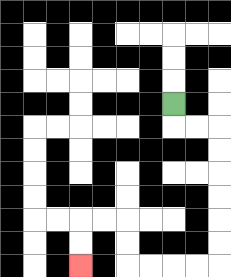{'start': '[7, 4]', 'end': '[3, 11]', 'path_directions': 'D,R,R,D,D,D,D,D,D,L,L,L,L,U,U,L,L,D,D', 'path_coordinates': '[[7, 4], [7, 5], [8, 5], [9, 5], [9, 6], [9, 7], [9, 8], [9, 9], [9, 10], [9, 11], [8, 11], [7, 11], [6, 11], [5, 11], [5, 10], [5, 9], [4, 9], [3, 9], [3, 10], [3, 11]]'}